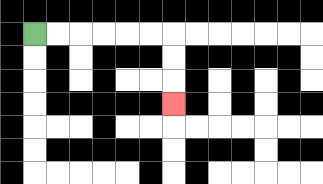{'start': '[1, 1]', 'end': '[7, 4]', 'path_directions': 'R,R,R,R,R,R,D,D,D', 'path_coordinates': '[[1, 1], [2, 1], [3, 1], [4, 1], [5, 1], [6, 1], [7, 1], [7, 2], [7, 3], [7, 4]]'}